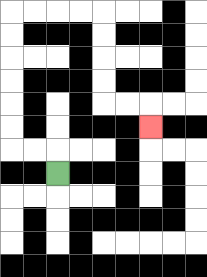{'start': '[2, 7]', 'end': '[6, 5]', 'path_directions': 'U,L,L,U,U,U,U,U,U,R,R,R,R,D,D,D,D,R,R,D', 'path_coordinates': '[[2, 7], [2, 6], [1, 6], [0, 6], [0, 5], [0, 4], [0, 3], [0, 2], [0, 1], [0, 0], [1, 0], [2, 0], [3, 0], [4, 0], [4, 1], [4, 2], [4, 3], [4, 4], [5, 4], [6, 4], [6, 5]]'}